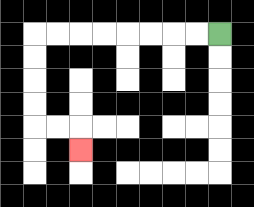{'start': '[9, 1]', 'end': '[3, 6]', 'path_directions': 'L,L,L,L,L,L,L,L,D,D,D,D,R,R,D', 'path_coordinates': '[[9, 1], [8, 1], [7, 1], [6, 1], [5, 1], [4, 1], [3, 1], [2, 1], [1, 1], [1, 2], [1, 3], [1, 4], [1, 5], [2, 5], [3, 5], [3, 6]]'}